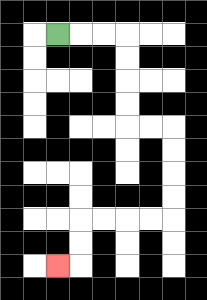{'start': '[2, 1]', 'end': '[2, 11]', 'path_directions': 'R,R,R,D,D,D,D,R,R,D,D,D,D,L,L,L,L,D,D,L', 'path_coordinates': '[[2, 1], [3, 1], [4, 1], [5, 1], [5, 2], [5, 3], [5, 4], [5, 5], [6, 5], [7, 5], [7, 6], [7, 7], [7, 8], [7, 9], [6, 9], [5, 9], [4, 9], [3, 9], [3, 10], [3, 11], [2, 11]]'}